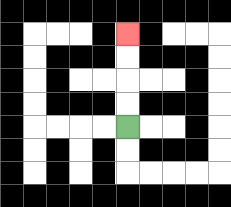{'start': '[5, 5]', 'end': '[5, 1]', 'path_directions': 'U,U,U,U', 'path_coordinates': '[[5, 5], [5, 4], [5, 3], [5, 2], [5, 1]]'}